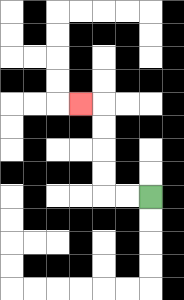{'start': '[6, 8]', 'end': '[3, 4]', 'path_directions': 'L,L,U,U,U,U,L', 'path_coordinates': '[[6, 8], [5, 8], [4, 8], [4, 7], [4, 6], [4, 5], [4, 4], [3, 4]]'}